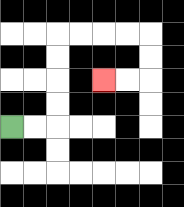{'start': '[0, 5]', 'end': '[4, 3]', 'path_directions': 'R,R,U,U,U,U,R,R,R,R,D,D,L,L', 'path_coordinates': '[[0, 5], [1, 5], [2, 5], [2, 4], [2, 3], [2, 2], [2, 1], [3, 1], [4, 1], [5, 1], [6, 1], [6, 2], [6, 3], [5, 3], [4, 3]]'}